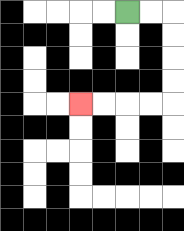{'start': '[5, 0]', 'end': '[3, 4]', 'path_directions': 'R,R,D,D,D,D,L,L,L,L', 'path_coordinates': '[[5, 0], [6, 0], [7, 0], [7, 1], [7, 2], [7, 3], [7, 4], [6, 4], [5, 4], [4, 4], [3, 4]]'}